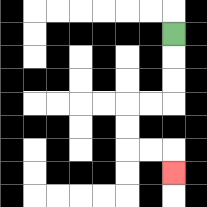{'start': '[7, 1]', 'end': '[7, 7]', 'path_directions': 'D,D,D,L,L,D,D,R,R,D', 'path_coordinates': '[[7, 1], [7, 2], [7, 3], [7, 4], [6, 4], [5, 4], [5, 5], [5, 6], [6, 6], [7, 6], [7, 7]]'}